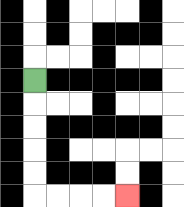{'start': '[1, 3]', 'end': '[5, 8]', 'path_directions': 'D,D,D,D,D,R,R,R,R', 'path_coordinates': '[[1, 3], [1, 4], [1, 5], [1, 6], [1, 7], [1, 8], [2, 8], [3, 8], [4, 8], [5, 8]]'}